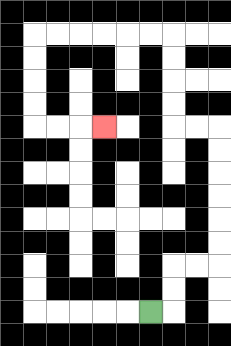{'start': '[6, 13]', 'end': '[4, 5]', 'path_directions': 'R,U,U,R,R,U,U,U,U,U,U,L,L,U,U,U,U,L,L,L,L,L,L,D,D,D,D,R,R,R', 'path_coordinates': '[[6, 13], [7, 13], [7, 12], [7, 11], [8, 11], [9, 11], [9, 10], [9, 9], [9, 8], [9, 7], [9, 6], [9, 5], [8, 5], [7, 5], [7, 4], [7, 3], [7, 2], [7, 1], [6, 1], [5, 1], [4, 1], [3, 1], [2, 1], [1, 1], [1, 2], [1, 3], [1, 4], [1, 5], [2, 5], [3, 5], [4, 5]]'}